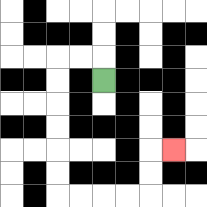{'start': '[4, 3]', 'end': '[7, 6]', 'path_directions': 'U,L,L,D,D,D,D,D,D,R,R,R,R,U,U,R', 'path_coordinates': '[[4, 3], [4, 2], [3, 2], [2, 2], [2, 3], [2, 4], [2, 5], [2, 6], [2, 7], [2, 8], [3, 8], [4, 8], [5, 8], [6, 8], [6, 7], [6, 6], [7, 6]]'}